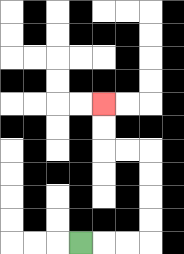{'start': '[3, 10]', 'end': '[4, 4]', 'path_directions': 'R,R,R,U,U,U,U,L,L,U,U', 'path_coordinates': '[[3, 10], [4, 10], [5, 10], [6, 10], [6, 9], [6, 8], [6, 7], [6, 6], [5, 6], [4, 6], [4, 5], [4, 4]]'}